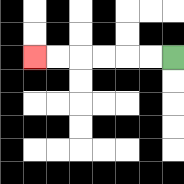{'start': '[7, 2]', 'end': '[1, 2]', 'path_directions': 'L,L,L,L,L,L', 'path_coordinates': '[[7, 2], [6, 2], [5, 2], [4, 2], [3, 2], [2, 2], [1, 2]]'}